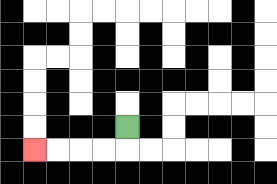{'start': '[5, 5]', 'end': '[1, 6]', 'path_directions': 'D,L,L,L,L', 'path_coordinates': '[[5, 5], [5, 6], [4, 6], [3, 6], [2, 6], [1, 6]]'}